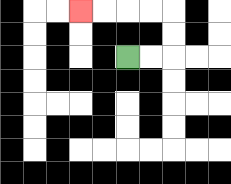{'start': '[5, 2]', 'end': '[3, 0]', 'path_directions': 'R,R,U,U,L,L,L,L', 'path_coordinates': '[[5, 2], [6, 2], [7, 2], [7, 1], [7, 0], [6, 0], [5, 0], [4, 0], [3, 0]]'}